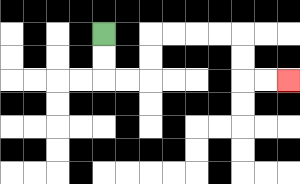{'start': '[4, 1]', 'end': '[12, 3]', 'path_directions': 'D,D,R,R,U,U,R,R,R,R,D,D,R,R', 'path_coordinates': '[[4, 1], [4, 2], [4, 3], [5, 3], [6, 3], [6, 2], [6, 1], [7, 1], [8, 1], [9, 1], [10, 1], [10, 2], [10, 3], [11, 3], [12, 3]]'}